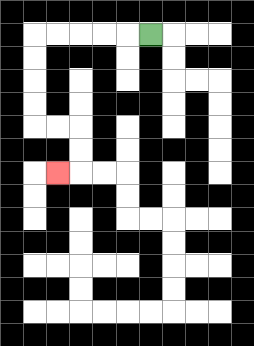{'start': '[6, 1]', 'end': '[2, 7]', 'path_directions': 'L,L,L,L,L,D,D,D,D,R,R,D,D,L', 'path_coordinates': '[[6, 1], [5, 1], [4, 1], [3, 1], [2, 1], [1, 1], [1, 2], [1, 3], [1, 4], [1, 5], [2, 5], [3, 5], [3, 6], [3, 7], [2, 7]]'}